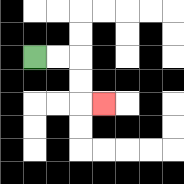{'start': '[1, 2]', 'end': '[4, 4]', 'path_directions': 'R,R,D,D,R', 'path_coordinates': '[[1, 2], [2, 2], [3, 2], [3, 3], [3, 4], [4, 4]]'}